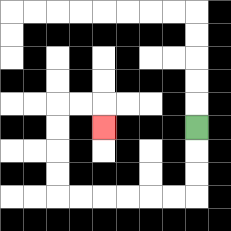{'start': '[8, 5]', 'end': '[4, 5]', 'path_directions': 'D,D,D,L,L,L,L,L,L,U,U,U,U,R,R,D', 'path_coordinates': '[[8, 5], [8, 6], [8, 7], [8, 8], [7, 8], [6, 8], [5, 8], [4, 8], [3, 8], [2, 8], [2, 7], [2, 6], [2, 5], [2, 4], [3, 4], [4, 4], [4, 5]]'}